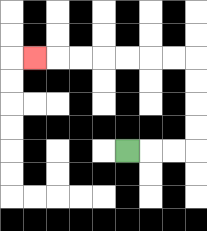{'start': '[5, 6]', 'end': '[1, 2]', 'path_directions': 'R,R,R,U,U,U,U,L,L,L,L,L,L,L', 'path_coordinates': '[[5, 6], [6, 6], [7, 6], [8, 6], [8, 5], [8, 4], [8, 3], [8, 2], [7, 2], [6, 2], [5, 2], [4, 2], [3, 2], [2, 2], [1, 2]]'}